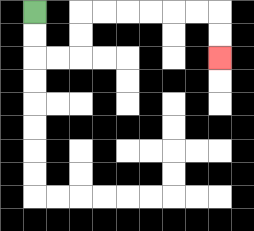{'start': '[1, 0]', 'end': '[9, 2]', 'path_directions': 'D,D,R,R,U,U,R,R,R,R,R,R,D,D', 'path_coordinates': '[[1, 0], [1, 1], [1, 2], [2, 2], [3, 2], [3, 1], [3, 0], [4, 0], [5, 0], [6, 0], [7, 0], [8, 0], [9, 0], [9, 1], [9, 2]]'}